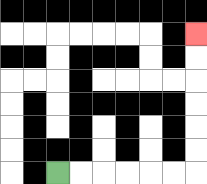{'start': '[2, 7]', 'end': '[8, 1]', 'path_directions': 'R,R,R,R,R,R,U,U,U,U,U,U', 'path_coordinates': '[[2, 7], [3, 7], [4, 7], [5, 7], [6, 7], [7, 7], [8, 7], [8, 6], [8, 5], [8, 4], [8, 3], [8, 2], [8, 1]]'}